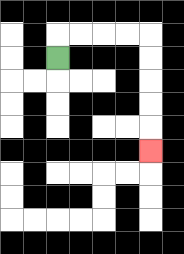{'start': '[2, 2]', 'end': '[6, 6]', 'path_directions': 'U,R,R,R,R,D,D,D,D,D', 'path_coordinates': '[[2, 2], [2, 1], [3, 1], [4, 1], [5, 1], [6, 1], [6, 2], [6, 3], [6, 4], [6, 5], [6, 6]]'}